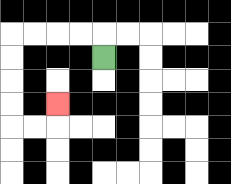{'start': '[4, 2]', 'end': '[2, 4]', 'path_directions': 'U,L,L,L,L,D,D,D,D,R,R,U', 'path_coordinates': '[[4, 2], [4, 1], [3, 1], [2, 1], [1, 1], [0, 1], [0, 2], [0, 3], [0, 4], [0, 5], [1, 5], [2, 5], [2, 4]]'}